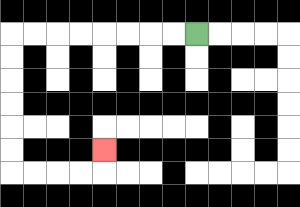{'start': '[8, 1]', 'end': '[4, 6]', 'path_directions': 'L,L,L,L,L,L,L,L,D,D,D,D,D,D,R,R,R,R,U', 'path_coordinates': '[[8, 1], [7, 1], [6, 1], [5, 1], [4, 1], [3, 1], [2, 1], [1, 1], [0, 1], [0, 2], [0, 3], [0, 4], [0, 5], [0, 6], [0, 7], [1, 7], [2, 7], [3, 7], [4, 7], [4, 6]]'}